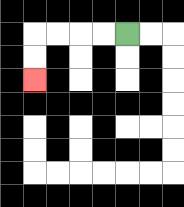{'start': '[5, 1]', 'end': '[1, 3]', 'path_directions': 'L,L,L,L,D,D', 'path_coordinates': '[[5, 1], [4, 1], [3, 1], [2, 1], [1, 1], [1, 2], [1, 3]]'}